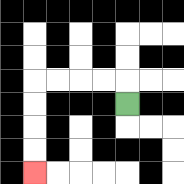{'start': '[5, 4]', 'end': '[1, 7]', 'path_directions': 'U,L,L,L,L,D,D,D,D', 'path_coordinates': '[[5, 4], [5, 3], [4, 3], [3, 3], [2, 3], [1, 3], [1, 4], [1, 5], [1, 6], [1, 7]]'}